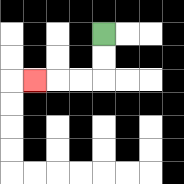{'start': '[4, 1]', 'end': '[1, 3]', 'path_directions': 'D,D,L,L,L', 'path_coordinates': '[[4, 1], [4, 2], [4, 3], [3, 3], [2, 3], [1, 3]]'}